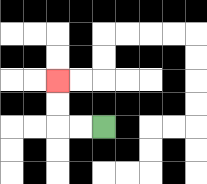{'start': '[4, 5]', 'end': '[2, 3]', 'path_directions': 'L,L,U,U', 'path_coordinates': '[[4, 5], [3, 5], [2, 5], [2, 4], [2, 3]]'}